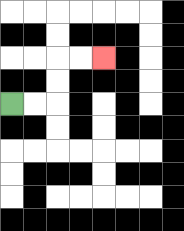{'start': '[0, 4]', 'end': '[4, 2]', 'path_directions': 'R,R,U,U,R,R', 'path_coordinates': '[[0, 4], [1, 4], [2, 4], [2, 3], [2, 2], [3, 2], [4, 2]]'}